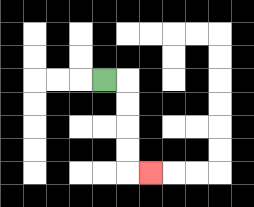{'start': '[4, 3]', 'end': '[6, 7]', 'path_directions': 'R,D,D,D,D,R', 'path_coordinates': '[[4, 3], [5, 3], [5, 4], [5, 5], [5, 6], [5, 7], [6, 7]]'}